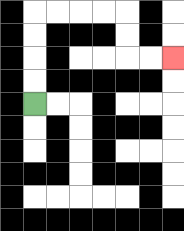{'start': '[1, 4]', 'end': '[7, 2]', 'path_directions': 'U,U,U,U,R,R,R,R,D,D,R,R', 'path_coordinates': '[[1, 4], [1, 3], [1, 2], [1, 1], [1, 0], [2, 0], [3, 0], [4, 0], [5, 0], [5, 1], [5, 2], [6, 2], [7, 2]]'}